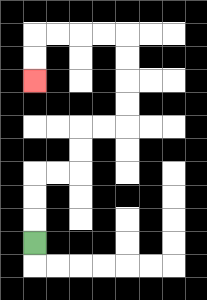{'start': '[1, 10]', 'end': '[1, 3]', 'path_directions': 'U,U,U,R,R,U,U,R,R,U,U,U,U,L,L,L,L,D,D', 'path_coordinates': '[[1, 10], [1, 9], [1, 8], [1, 7], [2, 7], [3, 7], [3, 6], [3, 5], [4, 5], [5, 5], [5, 4], [5, 3], [5, 2], [5, 1], [4, 1], [3, 1], [2, 1], [1, 1], [1, 2], [1, 3]]'}